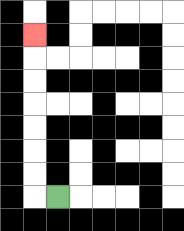{'start': '[2, 8]', 'end': '[1, 1]', 'path_directions': 'L,U,U,U,U,U,U,U', 'path_coordinates': '[[2, 8], [1, 8], [1, 7], [1, 6], [1, 5], [1, 4], [1, 3], [1, 2], [1, 1]]'}